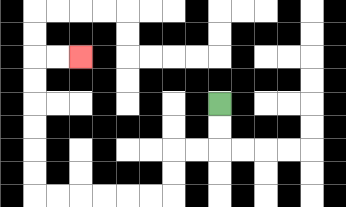{'start': '[9, 4]', 'end': '[3, 2]', 'path_directions': 'D,D,L,L,D,D,L,L,L,L,L,L,U,U,U,U,U,U,R,R', 'path_coordinates': '[[9, 4], [9, 5], [9, 6], [8, 6], [7, 6], [7, 7], [7, 8], [6, 8], [5, 8], [4, 8], [3, 8], [2, 8], [1, 8], [1, 7], [1, 6], [1, 5], [1, 4], [1, 3], [1, 2], [2, 2], [3, 2]]'}